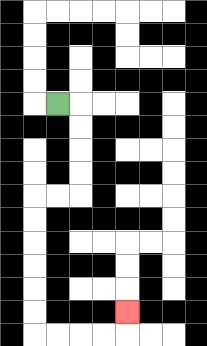{'start': '[2, 4]', 'end': '[5, 13]', 'path_directions': 'R,D,D,D,D,L,L,D,D,D,D,D,D,R,R,R,R,U', 'path_coordinates': '[[2, 4], [3, 4], [3, 5], [3, 6], [3, 7], [3, 8], [2, 8], [1, 8], [1, 9], [1, 10], [1, 11], [1, 12], [1, 13], [1, 14], [2, 14], [3, 14], [4, 14], [5, 14], [5, 13]]'}